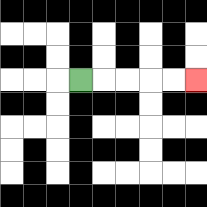{'start': '[3, 3]', 'end': '[8, 3]', 'path_directions': 'R,R,R,R,R', 'path_coordinates': '[[3, 3], [4, 3], [5, 3], [6, 3], [7, 3], [8, 3]]'}